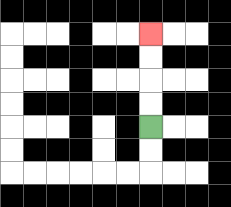{'start': '[6, 5]', 'end': '[6, 1]', 'path_directions': 'U,U,U,U', 'path_coordinates': '[[6, 5], [6, 4], [6, 3], [6, 2], [6, 1]]'}